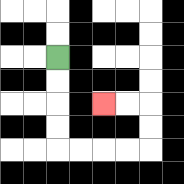{'start': '[2, 2]', 'end': '[4, 4]', 'path_directions': 'D,D,D,D,R,R,R,R,U,U,L,L', 'path_coordinates': '[[2, 2], [2, 3], [2, 4], [2, 5], [2, 6], [3, 6], [4, 6], [5, 6], [6, 6], [6, 5], [6, 4], [5, 4], [4, 4]]'}